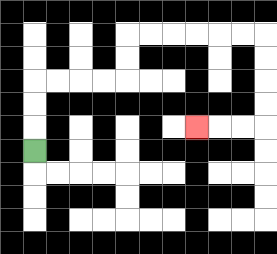{'start': '[1, 6]', 'end': '[8, 5]', 'path_directions': 'U,U,U,R,R,R,R,U,U,R,R,R,R,R,R,D,D,D,D,L,L,L', 'path_coordinates': '[[1, 6], [1, 5], [1, 4], [1, 3], [2, 3], [3, 3], [4, 3], [5, 3], [5, 2], [5, 1], [6, 1], [7, 1], [8, 1], [9, 1], [10, 1], [11, 1], [11, 2], [11, 3], [11, 4], [11, 5], [10, 5], [9, 5], [8, 5]]'}